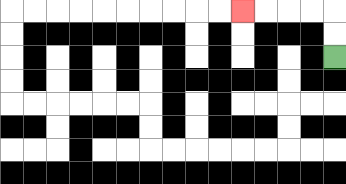{'start': '[14, 2]', 'end': '[10, 0]', 'path_directions': 'U,U,L,L,L,L', 'path_coordinates': '[[14, 2], [14, 1], [14, 0], [13, 0], [12, 0], [11, 0], [10, 0]]'}